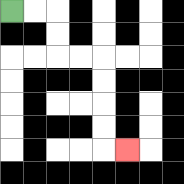{'start': '[0, 0]', 'end': '[5, 6]', 'path_directions': 'R,R,D,D,R,R,D,D,D,D,R', 'path_coordinates': '[[0, 0], [1, 0], [2, 0], [2, 1], [2, 2], [3, 2], [4, 2], [4, 3], [4, 4], [4, 5], [4, 6], [5, 6]]'}